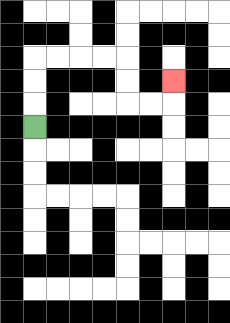{'start': '[1, 5]', 'end': '[7, 3]', 'path_directions': 'U,U,U,R,R,R,R,D,D,R,R,U', 'path_coordinates': '[[1, 5], [1, 4], [1, 3], [1, 2], [2, 2], [3, 2], [4, 2], [5, 2], [5, 3], [5, 4], [6, 4], [7, 4], [7, 3]]'}